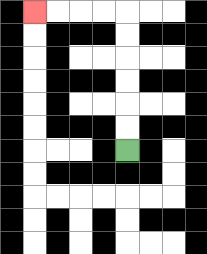{'start': '[5, 6]', 'end': '[1, 0]', 'path_directions': 'U,U,U,U,U,U,L,L,L,L', 'path_coordinates': '[[5, 6], [5, 5], [5, 4], [5, 3], [5, 2], [5, 1], [5, 0], [4, 0], [3, 0], [2, 0], [1, 0]]'}